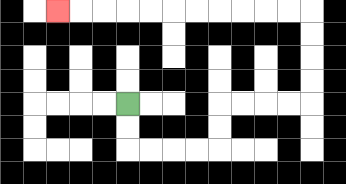{'start': '[5, 4]', 'end': '[2, 0]', 'path_directions': 'D,D,R,R,R,R,U,U,R,R,R,R,U,U,U,U,L,L,L,L,L,L,L,L,L,L,L', 'path_coordinates': '[[5, 4], [5, 5], [5, 6], [6, 6], [7, 6], [8, 6], [9, 6], [9, 5], [9, 4], [10, 4], [11, 4], [12, 4], [13, 4], [13, 3], [13, 2], [13, 1], [13, 0], [12, 0], [11, 0], [10, 0], [9, 0], [8, 0], [7, 0], [6, 0], [5, 0], [4, 0], [3, 0], [2, 0]]'}